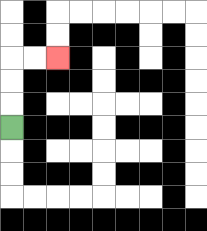{'start': '[0, 5]', 'end': '[2, 2]', 'path_directions': 'U,U,U,R,R', 'path_coordinates': '[[0, 5], [0, 4], [0, 3], [0, 2], [1, 2], [2, 2]]'}